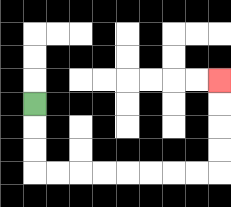{'start': '[1, 4]', 'end': '[9, 3]', 'path_directions': 'D,D,D,R,R,R,R,R,R,R,R,U,U,U,U', 'path_coordinates': '[[1, 4], [1, 5], [1, 6], [1, 7], [2, 7], [3, 7], [4, 7], [5, 7], [6, 7], [7, 7], [8, 7], [9, 7], [9, 6], [9, 5], [9, 4], [9, 3]]'}